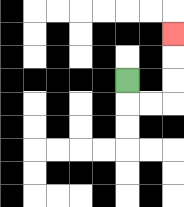{'start': '[5, 3]', 'end': '[7, 1]', 'path_directions': 'D,R,R,U,U,U', 'path_coordinates': '[[5, 3], [5, 4], [6, 4], [7, 4], [7, 3], [7, 2], [7, 1]]'}